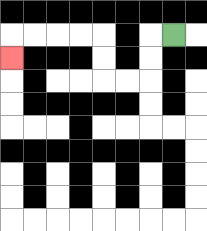{'start': '[7, 1]', 'end': '[0, 2]', 'path_directions': 'L,D,D,L,L,U,U,L,L,L,L,D', 'path_coordinates': '[[7, 1], [6, 1], [6, 2], [6, 3], [5, 3], [4, 3], [4, 2], [4, 1], [3, 1], [2, 1], [1, 1], [0, 1], [0, 2]]'}